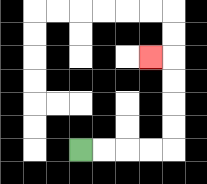{'start': '[3, 6]', 'end': '[6, 2]', 'path_directions': 'R,R,R,R,U,U,U,U,L', 'path_coordinates': '[[3, 6], [4, 6], [5, 6], [6, 6], [7, 6], [7, 5], [7, 4], [7, 3], [7, 2], [6, 2]]'}